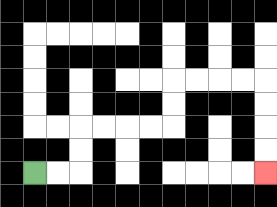{'start': '[1, 7]', 'end': '[11, 7]', 'path_directions': 'R,R,U,U,R,R,R,R,U,U,R,R,R,R,D,D,D,D', 'path_coordinates': '[[1, 7], [2, 7], [3, 7], [3, 6], [3, 5], [4, 5], [5, 5], [6, 5], [7, 5], [7, 4], [7, 3], [8, 3], [9, 3], [10, 3], [11, 3], [11, 4], [11, 5], [11, 6], [11, 7]]'}